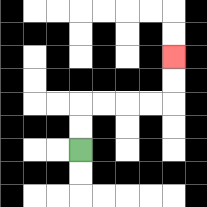{'start': '[3, 6]', 'end': '[7, 2]', 'path_directions': 'U,U,R,R,R,R,U,U', 'path_coordinates': '[[3, 6], [3, 5], [3, 4], [4, 4], [5, 4], [6, 4], [7, 4], [7, 3], [7, 2]]'}